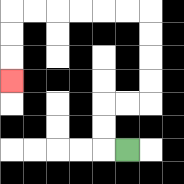{'start': '[5, 6]', 'end': '[0, 3]', 'path_directions': 'L,U,U,R,R,U,U,U,U,L,L,L,L,L,L,D,D,D', 'path_coordinates': '[[5, 6], [4, 6], [4, 5], [4, 4], [5, 4], [6, 4], [6, 3], [6, 2], [6, 1], [6, 0], [5, 0], [4, 0], [3, 0], [2, 0], [1, 0], [0, 0], [0, 1], [0, 2], [0, 3]]'}